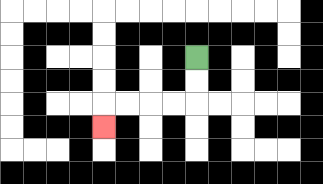{'start': '[8, 2]', 'end': '[4, 5]', 'path_directions': 'D,D,L,L,L,L,D', 'path_coordinates': '[[8, 2], [8, 3], [8, 4], [7, 4], [6, 4], [5, 4], [4, 4], [4, 5]]'}